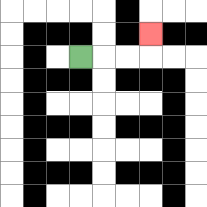{'start': '[3, 2]', 'end': '[6, 1]', 'path_directions': 'R,R,R,U', 'path_coordinates': '[[3, 2], [4, 2], [5, 2], [6, 2], [6, 1]]'}